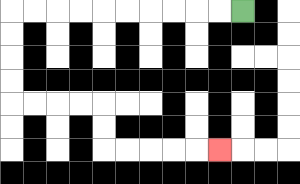{'start': '[10, 0]', 'end': '[9, 6]', 'path_directions': 'L,L,L,L,L,L,L,L,L,L,D,D,D,D,R,R,R,R,D,D,R,R,R,R,R', 'path_coordinates': '[[10, 0], [9, 0], [8, 0], [7, 0], [6, 0], [5, 0], [4, 0], [3, 0], [2, 0], [1, 0], [0, 0], [0, 1], [0, 2], [0, 3], [0, 4], [1, 4], [2, 4], [3, 4], [4, 4], [4, 5], [4, 6], [5, 6], [6, 6], [7, 6], [8, 6], [9, 6]]'}